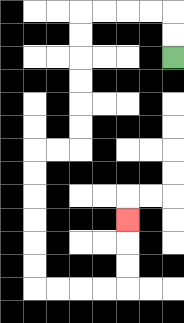{'start': '[7, 2]', 'end': '[5, 9]', 'path_directions': 'U,U,L,L,L,L,D,D,D,D,D,D,L,L,D,D,D,D,D,D,R,R,R,R,U,U,U', 'path_coordinates': '[[7, 2], [7, 1], [7, 0], [6, 0], [5, 0], [4, 0], [3, 0], [3, 1], [3, 2], [3, 3], [3, 4], [3, 5], [3, 6], [2, 6], [1, 6], [1, 7], [1, 8], [1, 9], [1, 10], [1, 11], [1, 12], [2, 12], [3, 12], [4, 12], [5, 12], [5, 11], [5, 10], [5, 9]]'}